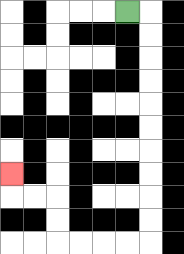{'start': '[5, 0]', 'end': '[0, 7]', 'path_directions': 'R,D,D,D,D,D,D,D,D,D,D,L,L,L,L,U,U,L,L,U', 'path_coordinates': '[[5, 0], [6, 0], [6, 1], [6, 2], [6, 3], [6, 4], [6, 5], [6, 6], [6, 7], [6, 8], [6, 9], [6, 10], [5, 10], [4, 10], [3, 10], [2, 10], [2, 9], [2, 8], [1, 8], [0, 8], [0, 7]]'}